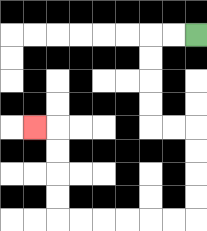{'start': '[8, 1]', 'end': '[1, 5]', 'path_directions': 'L,L,D,D,D,D,R,R,D,D,D,D,L,L,L,L,L,L,U,U,U,U,L', 'path_coordinates': '[[8, 1], [7, 1], [6, 1], [6, 2], [6, 3], [6, 4], [6, 5], [7, 5], [8, 5], [8, 6], [8, 7], [8, 8], [8, 9], [7, 9], [6, 9], [5, 9], [4, 9], [3, 9], [2, 9], [2, 8], [2, 7], [2, 6], [2, 5], [1, 5]]'}